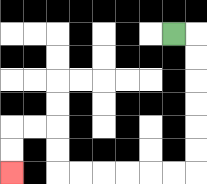{'start': '[7, 1]', 'end': '[0, 7]', 'path_directions': 'R,D,D,D,D,D,D,L,L,L,L,L,L,U,U,L,L,D,D', 'path_coordinates': '[[7, 1], [8, 1], [8, 2], [8, 3], [8, 4], [8, 5], [8, 6], [8, 7], [7, 7], [6, 7], [5, 7], [4, 7], [3, 7], [2, 7], [2, 6], [2, 5], [1, 5], [0, 5], [0, 6], [0, 7]]'}